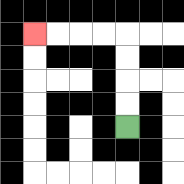{'start': '[5, 5]', 'end': '[1, 1]', 'path_directions': 'U,U,U,U,L,L,L,L', 'path_coordinates': '[[5, 5], [5, 4], [5, 3], [5, 2], [5, 1], [4, 1], [3, 1], [2, 1], [1, 1]]'}